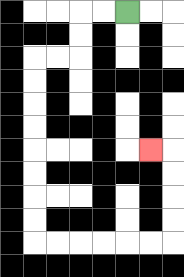{'start': '[5, 0]', 'end': '[6, 6]', 'path_directions': 'L,L,D,D,L,L,D,D,D,D,D,D,D,D,R,R,R,R,R,R,U,U,U,U,L', 'path_coordinates': '[[5, 0], [4, 0], [3, 0], [3, 1], [3, 2], [2, 2], [1, 2], [1, 3], [1, 4], [1, 5], [1, 6], [1, 7], [1, 8], [1, 9], [1, 10], [2, 10], [3, 10], [4, 10], [5, 10], [6, 10], [7, 10], [7, 9], [7, 8], [7, 7], [7, 6], [6, 6]]'}